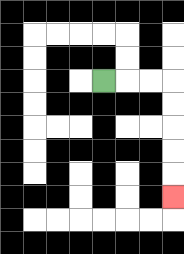{'start': '[4, 3]', 'end': '[7, 8]', 'path_directions': 'R,R,R,D,D,D,D,D', 'path_coordinates': '[[4, 3], [5, 3], [6, 3], [7, 3], [7, 4], [7, 5], [7, 6], [7, 7], [7, 8]]'}